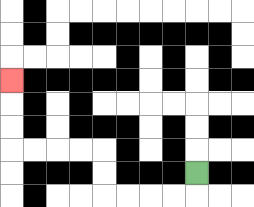{'start': '[8, 7]', 'end': '[0, 3]', 'path_directions': 'D,L,L,L,L,U,U,L,L,L,L,U,U,U', 'path_coordinates': '[[8, 7], [8, 8], [7, 8], [6, 8], [5, 8], [4, 8], [4, 7], [4, 6], [3, 6], [2, 6], [1, 6], [0, 6], [0, 5], [0, 4], [0, 3]]'}